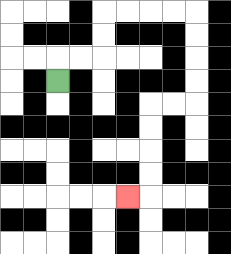{'start': '[2, 3]', 'end': '[5, 8]', 'path_directions': 'U,R,R,U,U,R,R,R,R,D,D,D,D,L,L,D,D,D,D,L', 'path_coordinates': '[[2, 3], [2, 2], [3, 2], [4, 2], [4, 1], [4, 0], [5, 0], [6, 0], [7, 0], [8, 0], [8, 1], [8, 2], [8, 3], [8, 4], [7, 4], [6, 4], [6, 5], [6, 6], [6, 7], [6, 8], [5, 8]]'}